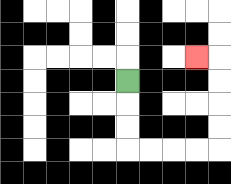{'start': '[5, 3]', 'end': '[8, 2]', 'path_directions': 'D,D,D,R,R,R,R,U,U,U,U,L', 'path_coordinates': '[[5, 3], [5, 4], [5, 5], [5, 6], [6, 6], [7, 6], [8, 6], [9, 6], [9, 5], [9, 4], [9, 3], [9, 2], [8, 2]]'}